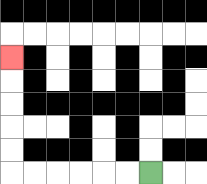{'start': '[6, 7]', 'end': '[0, 2]', 'path_directions': 'L,L,L,L,L,L,U,U,U,U,U', 'path_coordinates': '[[6, 7], [5, 7], [4, 7], [3, 7], [2, 7], [1, 7], [0, 7], [0, 6], [0, 5], [0, 4], [0, 3], [0, 2]]'}